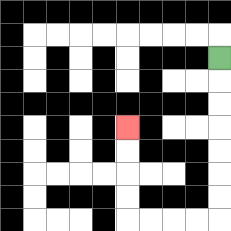{'start': '[9, 2]', 'end': '[5, 5]', 'path_directions': 'D,D,D,D,D,D,D,L,L,L,L,U,U,U,U', 'path_coordinates': '[[9, 2], [9, 3], [9, 4], [9, 5], [9, 6], [9, 7], [9, 8], [9, 9], [8, 9], [7, 9], [6, 9], [5, 9], [5, 8], [5, 7], [5, 6], [5, 5]]'}